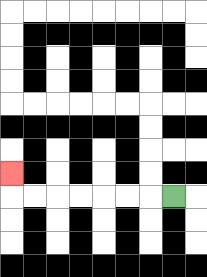{'start': '[7, 8]', 'end': '[0, 7]', 'path_directions': 'L,L,L,L,L,L,L,U', 'path_coordinates': '[[7, 8], [6, 8], [5, 8], [4, 8], [3, 8], [2, 8], [1, 8], [0, 8], [0, 7]]'}